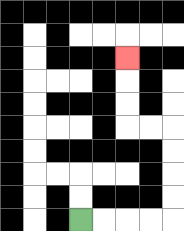{'start': '[3, 9]', 'end': '[5, 2]', 'path_directions': 'R,R,R,R,U,U,U,U,L,L,U,U,U', 'path_coordinates': '[[3, 9], [4, 9], [5, 9], [6, 9], [7, 9], [7, 8], [7, 7], [7, 6], [7, 5], [6, 5], [5, 5], [5, 4], [5, 3], [5, 2]]'}